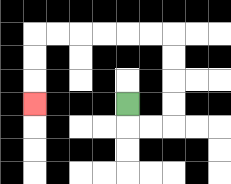{'start': '[5, 4]', 'end': '[1, 4]', 'path_directions': 'D,R,R,U,U,U,U,L,L,L,L,L,L,D,D,D', 'path_coordinates': '[[5, 4], [5, 5], [6, 5], [7, 5], [7, 4], [7, 3], [7, 2], [7, 1], [6, 1], [5, 1], [4, 1], [3, 1], [2, 1], [1, 1], [1, 2], [1, 3], [1, 4]]'}